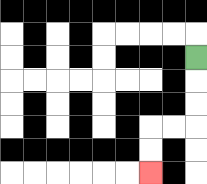{'start': '[8, 2]', 'end': '[6, 7]', 'path_directions': 'D,D,D,L,L,D,D', 'path_coordinates': '[[8, 2], [8, 3], [8, 4], [8, 5], [7, 5], [6, 5], [6, 6], [6, 7]]'}